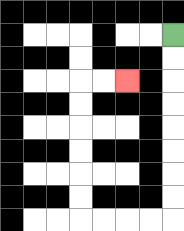{'start': '[7, 1]', 'end': '[5, 3]', 'path_directions': 'D,D,D,D,D,D,D,D,L,L,L,L,U,U,U,U,U,U,R,R', 'path_coordinates': '[[7, 1], [7, 2], [7, 3], [7, 4], [7, 5], [7, 6], [7, 7], [7, 8], [7, 9], [6, 9], [5, 9], [4, 9], [3, 9], [3, 8], [3, 7], [3, 6], [3, 5], [3, 4], [3, 3], [4, 3], [5, 3]]'}